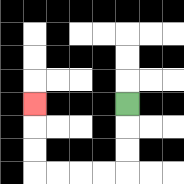{'start': '[5, 4]', 'end': '[1, 4]', 'path_directions': 'D,D,D,L,L,L,L,U,U,U', 'path_coordinates': '[[5, 4], [5, 5], [5, 6], [5, 7], [4, 7], [3, 7], [2, 7], [1, 7], [1, 6], [1, 5], [1, 4]]'}